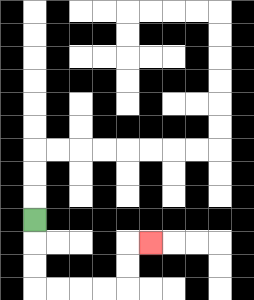{'start': '[1, 9]', 'end': '[6, 10]', 'path_directions': 'D,D,D,R,R,R,R,U,U,R', 'path_coordinates': '[[1, 9], [1, 10], [1, 11], [1, 12], [2, 12], [3, 12], [4, 12], [5, 12], [5, 11], [5, 10], [6, 10]]'}